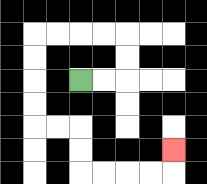{'start': '[3, 3]', 'end': '[7, 6]', 'path_directions': 'R,R,U,U,L,L,L,L,D,D,D,D,R,R,D,D,R,R,R,R,U', 'path_coordinates': '[[3, 3], [4, 3], [5, 3], [5, 2], [5, 1], [4, 1], [3, 1], [2, 1], [1, 1], [1, 2], [1, 3], [1, 4], [1, 5], [2, 5], [3, 5], [3, 6], [3, 7], [4, 7], [5, 7], [6, 7], [7, 7], [7, 6]]'}